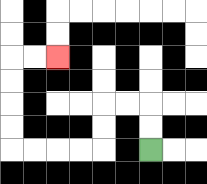{'start': '[6, 6]', 'end': '[2, 2]', 'path_directions': 'U,U,L,L,D,D,L,L,L,L,U,U,U,U,R,R', 'path_coordinates': '[[6, 6], [6, 5], [6, 4], [5, 4], [4, 4], [4, 5], [4, 6], [3, 6], [2, 6], [1, 6], [0, 6], [0, 5], [0, 4], [0, 3], [0, 2], [1, 2], [2, 2]]'}